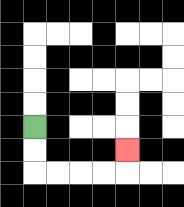{'start': '[1, 5]', 'end': '[5, 6]', 'path_directions': 'D,D,R,R,R,R,U', 'path_coordinates': '[[1, 5], [1, 6], [1, 7], [2, 7], [3, 7], [4, 7], [5, 7], [5, 6]]'}